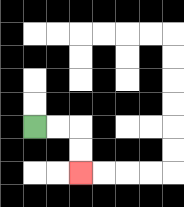{'start': '[1, 5]', 'end': '[3, 7]', 'path_directions': 'R,R,D,D', 'path_coordinates': '[[1, 5], [2, 5], [3, 5], [3, 6], [3, 7]]'}